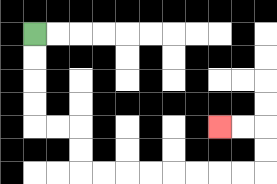{'start': '[1, 1]', 'end': '[9, 5]', 'path_directions': 'D,D,D,D,R,R,D,D,R,R,R,R,R,R,R,R,U,U,L,L', 'path_coordinates': '[[1, 1], [1, 2], [1, 3], [1, 4], [1, 5], [2, 5], [3, 5], [3, 6], [3, 7], [4, 7], [5, 7], [6, 7], [7, 7], [8, 7], [9, 7], [10, 7], [11, 7], [11, 6], [11, 5], [10, 5], [9, 5]]'}